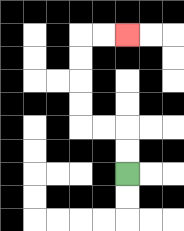{'start': '[5, 7]', 'end': '[5, 1]', 'path_directions': 'U,U,L,L,U,U,U,U,R,R', 'path_coordinates': '[[5, 7], [5, 6], [5, 5], [4, 5], [3, 5], [3, 4], [3, 3], [3, 2], [3, 1], [4, 1], [5, 1]]'}